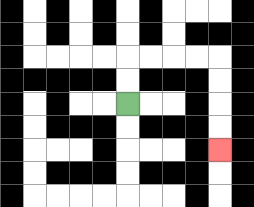{'start': '[5, 4]', 'end': '[9, 6]', 'path_directions': 'U,U,R,R,R,R,D,D,D,D', 'path_coordinates': '[[5, 4], [5, 3], [5, 2], [6, 2], [7, 2], [8, 2], [9, 2], [9, 3], [9, 4], [9, 5], [9, 6]]'}